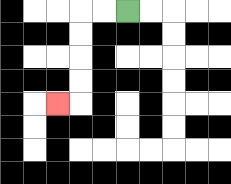{'start': '[5, 0]', 'end': '[2, 4]', 'path_directions': 'L,L,D,D,D,D,L', 'path_coordinates': '[[5, 0], [4, 0], [3, 0], [3, 1], [3, 2], [3, 3], [3, 4], [2, 4]]'}